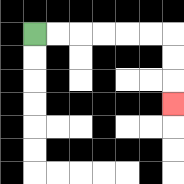{'start': '[1, 1]', 'end': '[7, 4]', 'path_directions': 'R,R,R,R,R,R,D,D,D', 'path_coordinates': '[[1, 1], [2, 1], [3, 1], [4, 1], [5, 1], [6, 1], [7, 1], [7, 2], [7, 3], [7, 4]]'}